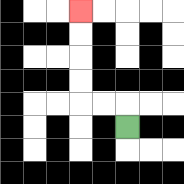{'start': '[5, 5]', 'end': '[3, 0]', 'path_directions': 'U,L,L,U,U,U,U', 'path_coordinates': '[[5, 5], [5, 4], [4, 4], [3, 4], [3, 3], [3, 2], [3, 1], [3, 0]]'}